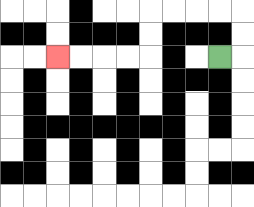{'start': '[9, 2]', 'end': '[2, 2]', 'path_directions': 'R,U,U,L,L,L,L,D,D,L,L,L,L', 'path_coordinates': '[[9, 2], [10, 2], [10, 1], [10, 0], [9, 0], [8, 0], [7, 0], [6, 0], [6, 1], [6, 2], [5, 2], [4, 2], [3, 2], [2, 2]]'}